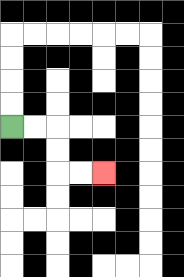{'start': '[0, 5]', 'end': '[4, 7]', 'path_directions': 'R,R,D,D,R,R', 'path_coordinates': '[[0, 5], [1, 5], [2, 5], [2, 6], [2, 7], [3, 7], [4, 7]]'}